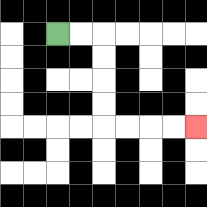{'start': '[2, 1]', 'end': '[8, 5]', 'path_directions': 'R,R,D,D,D,D,R,R,R,R', 'path_coordinates': '[[2, 1], [3, 1], [4, 1], [4, 2], [4, 3], [4, 4], [4, 5], [5, 5], [6, 5], [7, 5], [8, 5]]'}